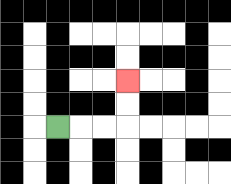{'start': '[2, 5]', 'end': '[5, 3]', 'path_directions': 'R,R,R,U,U', 'path_coordinates': '[[2, 5], [3, 5], [4, 5], [5, 5], [5, 4], [5, 3]]'}